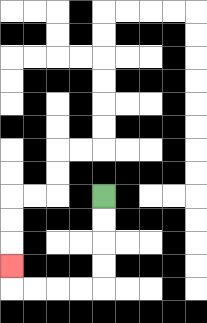{'start': '[4, 8]', 'end': '[0, 11]', 'path_directions': 'D,D,D,D,L,L,L,L,U', 'path_coordinates': '[[4, 8], [4, 9], [4, 10], [4, 11], [4, 12], [3, 12], [2, 12], [1, 12], [0, 12], [0, 11]]'}